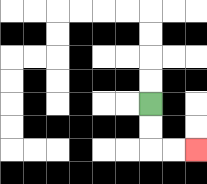{'start': '[6, 4]', 'end': '[8, 6]', 'path_directions': 'D,D,R,R', 'path_coordinates': '[[6, 4], [6, 5], [6, 6], [7, 6], [8, 6]]'}